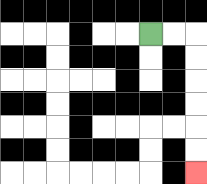{'start': '[6, 1]', 'end': '[8, 7]', 'path_directions': 'R,R,D,D,D,D,D,D', 'path_coordinates': '[[6, 1], [7, 1], [8, 1], [8, 2], [8, 3], [8, 4], [8, 5], [8, 6], [8, 7]]'}